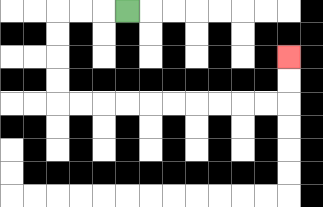{'start': '[5, 0]', 'end': '[12, 2]', 'path_directions': 'L,L,L,D,D,D,D,R,R,R,R,R,R,R,R,R,R,U,U', 'path_coordinates': '[[5, 0], [4, 0], [3, 0], [2, 0], [2, 1], [2, 2], [2, 3], [2, 4], [3, 4], [4, 4], [5, 4], [6, 4], [7, 4], [8, 4], [9, 4], [10, 4], [11, 4], [12, 4], [12, 3], [12, 2]]'}